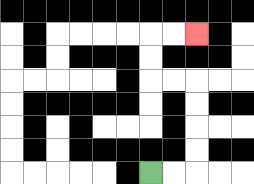{'start': '[6, 7]', 'end': '[8, 1]', 'path_directions': 'R,R,U,U,U,U,L,L,U,U,R,R', 'path_coordinates': '[[6, 7], [7, 7], [8, 7], [8, 6], [8, 5], [8, 4], [8, 3], [7, 3], [6, 3], [6, 2], [6, 1], [7, 1], [8, 1]]'}